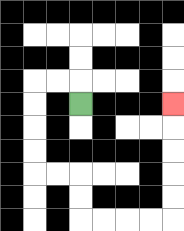{'start': '[3, 4]', 'end': '[7, 4]', 'path_directions': 'U,L,L,D,D,D,D,R,R,D,D,R,R,R,R,U,U,U,U,U', 'path_coordinates': '[[3, 4], [3, 3], [2, 3], [1, 3], [1, 4], [1, 5], [1, 6], [1, 7], [2, 7], [3, 7], [3, 8], [3, 9], [4, 9], [5, 9], [6, 9], [7, 9], [7, 8], [7, 7], [7, 6], [7, 5], [7, 4]]'}